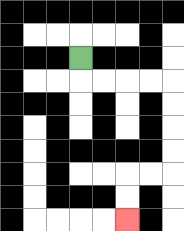{'start': '[3, 2]', 'end': '[5, 9]', 'path_directions': 'D,R,R,R,R,D,D,D,D,L,L,D,D', 'path_coordinates': '[[3, 2], [3, 3], [4, 3], [5, 3], [6, 3], [7, 3], [7, 4], [7, 5], [7, 6], [7, 7], [6, 7], [5, 7], [5, 8], [5, 9]]'}